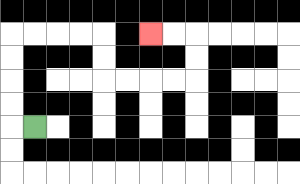{'start': '[1, 5]', 'end': '[6, 1]', 'path_directions': 'L,U,U,U,U,R,R,R,R,D,D,R,R,R,R,U,U,L,L', 'path_coordinates': '[[1, 5], [0, 5], [0, 4], [0, 3], [0, 2], [0, 1], [1, 1], [2, 1], [3, 1], [4, 1], [4, 2], [4, 3], [5, 3], [6, 3], [7, 3], [8, 3], [8, 2], [8, 1], [7, 1], [6, 1]]'}